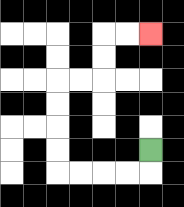{'start': '[6, 6]', 'end': '[6, 1]', 'path_directions': 'D,L,L,L,L,U,U,U,U,R,R,U,U,R,R', 'path_coordinates': '[[6, 6], [6, 7], [5, 7], [4, 7], [3, 7], [2, 7], [2, 6], [2, 5], [2, 4], [2, 3], [3, 3], [4, 3], [4, 2], [4, 1], [5, 1], [6, 1]]'}